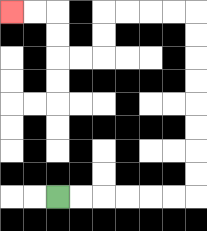{'start': '[2, 8]', 'end': '[0, 0]', 'path_directions': 'R,R,R,R,R,R,U,U,U,U,U,U,U,U,L,L,L,L,D,D,L,L,U,U,L,L', 'path_coordinates': '[[2, 8], [3, 8], [4, 8], [5, 8], [6, 8], [7, 8], [8, 8], [8, 7], [8, 6], [8, 5], [8, 4], [8, 3], [8, 2], [8, 1], [8, 0], [7, 0], [6, 0], [5, 0], [4, 0], [4, 1], [4, 2], [3, 2], [2, 2], [2, 1], [2, 0], [1, 0], [0, 0]]'}